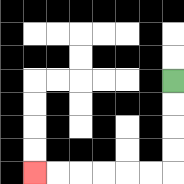{'start': '[7, 3]', 'end': '[1, 7]', 'path_directions': 'D,D,D,D,L,L,L,L,L,L', 'path_coordinates': '[[7, 3], [7, 4], [7, 5], [7, 6], [7, 7], [6, 7], [5, 7], [4, 7], [3, 7], [2, 7], [1, 7]]'}